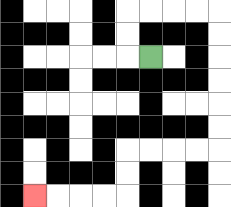{'start': '[6, 2]', 'end': '[1, 8]', 'path_directions': 'L,U,U,R,R,R,R,D,D,D,D,D,D,L,L,L,L,D,D,L,L,L,L', 'path_coordinates': '[[6, 2], [5, 2], [5, 1], [5, 0], [6, 0], [7, 0], [8, 0], [9, 0], [9, 1], [9, 2], [9, 3], [9, 4], [9, 5], [9, 6], [8, 6], [7, 6], [6, 6], [5, 6], [5, 7], [5, 8], [4, 8], [3, 8], [2, 8], [1, 8]]'}